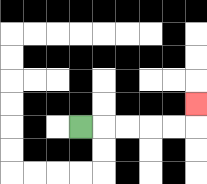{'start': '[3, 5]', 'end': '[8, 4]', 'path_directions': 'R,R,R,R,R,U', 'path_coordinates': '[[3, 5], [4, 5], [5, 5], [6, 5], [7, 5], [8, 5], [8, 4]]'}